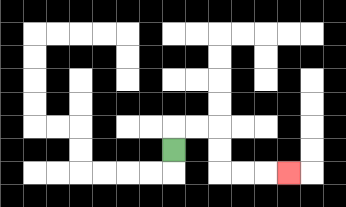{'start': '[7, 6]', 'end': '[12, 7]', 'path_directions': 'U,R,R,D,D,R,R,R', 'path_coordinates': '[[7, 6], [7, 5], [8, 5], [9, 5], [9, 6], [9, 7], [10, 7], [11, 7], [12, 7]]'}